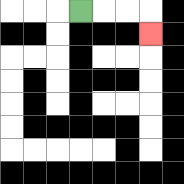{'start': '[3, 0]', 'end': '[6, 1]', 'path_directions': 'R,R,R,D', 'path_coordinates': '[[3, 0], [4, 0], [5, 0], [6, 0], [6, 1]]'}